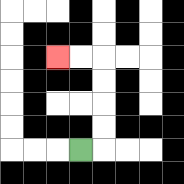{'start': '[3, 6]', 'end': '[2, 2]', 'path_directions': 'R,U,U,U,U,L,L', 'path_coordinates': '[[3, 6], [4, 6], [4, 5], [4, 4], [4, 3], [4, 2], [3, 2], [2, 2]]'}